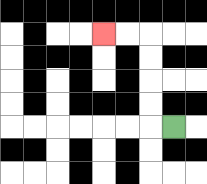{'start': '[7, 5]', 'end': '[4, 1]', 'path_directions': 'L,U,U,U,U,L,L', 'path_coordinates': '[[7, 5], [6, 5], [6, 4], [6, 3], [6, 2], [6, 1], [5, 1], [4, 1]]'}